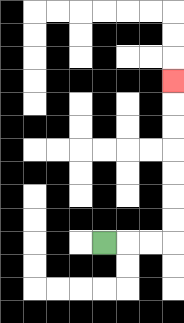{'start': '[4, 10]', 'end': '[7, 3]', 'path_directions': 'R,R,R,U,U,U,U,U,U,U', 'path_coordinates': '[[4, 10], [5, 10], [6, 10], [7, 10], [7, 9], [7, 8], [7, 7], [7, 6], [7, 5], [7, 4], [7, 3]]'}